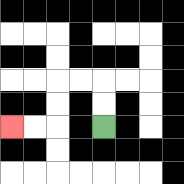{'start': '[4, 5]', 'end': '[0, 5]', 'path_directions': 'U,U,L,L,D,D,L,L', 'path_coordinates': '[[4, 5], [4, 4], [4, 3], [3, 3], [2, 3], [2, 4], [2, 5], [1, 5], [0, 5]]'}